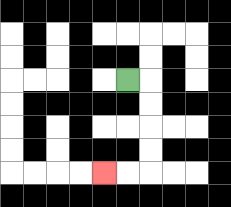{'start': '[5, 3]', 'end': '[4, 7]', 'path_directions': 'R,D,D,D,D,L,L', 'path_coordinates': '[[5, 3], [6, 3], [6, 4], [6, 5], [6, 6], [6, 7], [5, 7], [4, 7]]'}